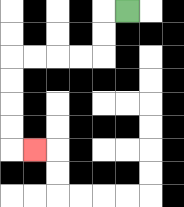{'start': '[5, 0]', 'end': '[1, 6]', 'path_directions': 'L,D,D,L,L,L,L,D,D,D,D,R', 'path_coordinates': '[[5, 0], [4, 0], [4, 1], [4, 2], [3, 2], [2, 2], [1, 2], [0, 2], [0, 3], [0, 4], [0, 5], [0, 6], [1, 6]]'}